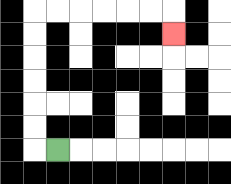{'start': '[2, 6]', 'end': '[7, 1]', 'path_directions': 'L,U,U,U,U,U,U,R,R,R,R,R,R,D', 'path_coordinates': '[[2, 6], [1, 6], [1, 5], [1, 4], [1, 3], [1, 2], [1, 1], [1, 0], [2, 0], [3, 0], [4, 0], [5, 0], [6, 0], [7, 0], [7, 1]]'}